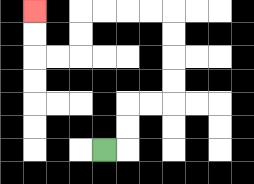{'start': '[4, 6]', 'end': '[1, 0]', 'path_directions': 'R,U,U,R,R,U,U,U,U,L,L,L,L,D,D,L,L,U,U', 'path_coordinates': '[[4, 6], [5, 6], [5, 5], [5, 4], [6, 4], [7, 4], [7, 3], [7, 2], [7, 1], [7, 0], [6, 0], [5, 0], [4, 0], [3, 0], [3, 1], [3, 2], [2, 2], [1, 2], [1, 1], [1, 0]]'}